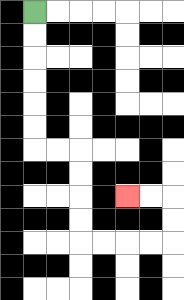{'start': '[1, 0]', 'end': '[5, 8]', 'path_directions': 'D,D,D,D,D,D,R,R,D,D,D,D,R,R,R,R,U,U,L,L', 'path_coordinates': '[[1, 0], [1, 1], [1, 2], [1, 3], [1, 4], [1, 5], [1, 6], [2, 6], [3, 6], [3, 7], [3, 8], [3, 9], [3, 10], [4, 10], [5, 10], [6, 10], [7, 10], [7, 9], [7, 8], [6, 8], [5, 8]]'}